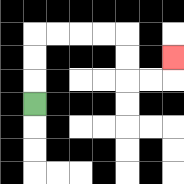{'start': '[1, 4]', 'end': '[7, 2]', 'path_directions': 'U,U,U,R,R,R,R,D,D,R,R,U', 'path_coordinates': '[[1, 4], [1, 3], [1, 2], [1, 1], [2, 1], [3, 1], [4, 1], [5, 1], [5, 2], [5, 3], [6, 3], [7, 3], [7, 2]]'}